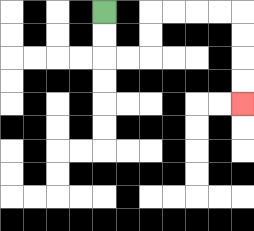{'start': '[4, 0]', 'end': '[10, 4]', 'path_directions': 'D,D,R,R,U,U,R,R,R,R,D,D,D,D', 'path_coordinates': '[[4, 0], [4, 1], [4, 2], [5, 2], [6, 2], [6, 1], [6, 0], [7, 0], [8, 0], [9, 0], [10, 0], [10, 1], [10, 2], [10, 3], [10, 4]]'}